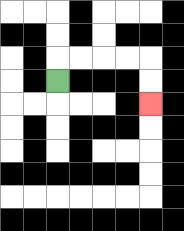{'start': '[2, 3]', 'end': '[6, 4]', 'path_directions': 'U,R,R,R,R,D,D', 'path_coordinates': '[[2, 3], [2, 2], [3, 2], [4, 2], [5, 2], [6, 2], [6, 3], [6, 4]]'}